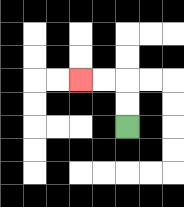{'start': '[5, 5]', 'end': '[3, 3]', 'path_directions': 'U,U,L,L', 'path_coordinates': '[[5, 5], [5, 4], [5, 3], [4, 3], [3, 3]]'}